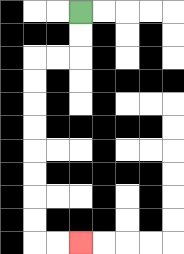{'start': '[3, 0]', 'end': '[3, 10]', 'path_directions': 'D,D,L,L,D,D,D,D,D,D,D,D,R,R', 'path_coordinates': '[[3, 0], [3, 1], [3, 2], [2, 2], [1, 2], [1, 3], [1, 4], [1, 5], [1, 6], [1, 7], [1, 8], [1, 9], [1, 10], [2, 10], [3, 10]]'}